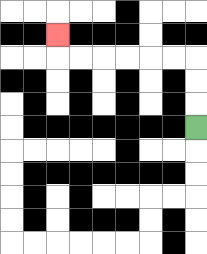{'start': '[8, 5]', 'end': '[2, 1]', 'path_directions': 'U,U,U,L,L,L,L,L,L,U', 'path_coordinates': '[[8, 5], [8, 4], [8, 3], [8, 2], [7, 2], [6, 2], [5, 2], [4, 2], [3, 2], [2, 2], [2, 1]]'}